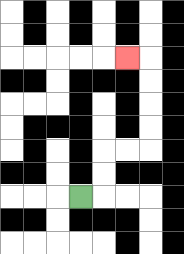{'start': '[3, 8]', 'end': '[5, 2]', 'path_directions': 'R,U,U,R,R,U,U,U,U,L', 'path_coordinates': '[[3, 8], [4, 8], [4, 7], [4, 6], [5, 6], [6, 6], [6, 5], [6, 4], [6, 3], [6, 2], [5, 2]]'}